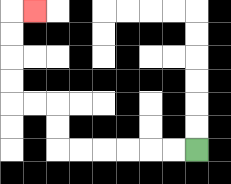{'start': '[8, 6]', 'end': '[1, 0]', 'path_directions': 'L,L,L,L,L,L,U,U,L,L,U,U,U,U,R', 'path_coordinates': '[[8, 6], [7, 6], [6, 6], [5, 6], [4, 6], [3, 6], [2, 6], [2, 5], [2, 4], [1, 4], [0, 4], [0, 3], [0, 2], [0, 1], [0, 0], [1, 0]]'}